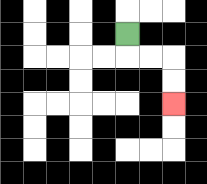{'start': '[5, 1]', 'end': '[7, 4]', 'path_directions': 'D,R,R,D,D', 'path_coordinates': '[[5, 1], [5, 2], [6, 2], [7, 2], [7, 3], [7, 4]]'}